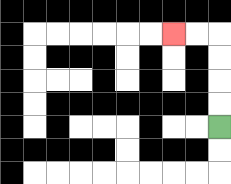{'start': '[9, 5]', 'end': '[7, 1]', 'path_directions': 'U,U,U,U,L,L', 'path_coordinates': '[[9, 5], [9, 4], [9, 3], [9, 2], [9, 1], [8, 1], [7, 1]]'}